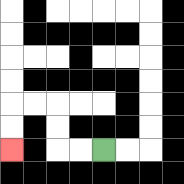{'start': '[4, 6]', 'end': '[0, 6]', 'path_directions': 'L,L,U,U,L,L,D,D', 'path_coordinates': '[[4, 6], [3, 6], [2, 6], [2, 5], [2, 4], [1, 4], [0, 4], [0, 5], [0, 6]]'}